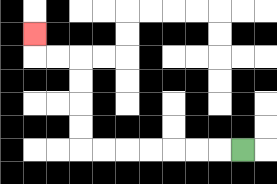{'start': '[10, 6]', 'end': '[1, 1]', 'path_directions': 'L,L,L,L,L,L,L,U,U,U,U,L,L,U', 'path_coordinates': '[[10, 6], [9, 6], [8, 6], [7, 6], [6, 6], [5, 6], [4, 6], [3, 6], [3, 5], [3, 4], [3, 3], [3, 2], [2, 2], [1, 2], [1, 1]]'}